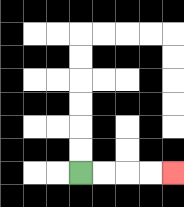{'start': '[3, 7]', 'end': '[7, 7]', 'path_directions': 'R,R,R,R', 'path_coordinates': '[[3, 7], [4, 7], [5, 7], [6, 7], [7, 7]]'}